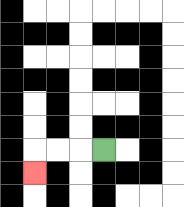{'start': '[4, 6]', 'end': '[1, 7]', 'path_directions': 'L,L,L,D', 'path_coordinates': '[[4, 6], [3, 6], [2, 6], [1, 6], [1, 7]]'}